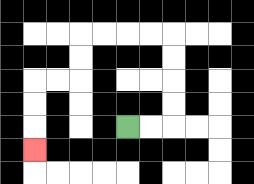{'start': '[5, 5]', 'end': '[1, 6]', 'path_directions': 'R,R,U,U,U,U,L,L,L,L,D,D,L,L,D,D,D', 'path_coordinates': '[[5, 5], [6, 5], [7, 5], [7, 4], [7, 3], [7, 2], [7, 1], [6, 1], [5, 1], [4, 1], [3, 1], [3, 2], [3, 3], [2, 3], [1, 3], [1, 4], [1, 5], [1, 6]]'}